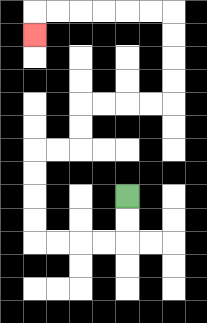{'start': '[5, 8]', 'end': '[1, 1]', 'path_directions': 'D,D,L,L,L,L,U,U,U,U,R,R,U,U,R,R,R,R,U,U,U,U,L,L,L,L,L,L,D', 'path_coordinates': '[[5, 8], [5, 9], [5, 10], [4, 10], [3, 10], [2, 10], [1, 10], [1, 9], [1, 8], [1, 7], [1, 6], [2, 6], [3, 6], [3, 5], [3, 4], [4, 4], [5, 4], [6, 4], [7, 4], [7, 3], [7, 2], [7, 1], [7, 0], [6, 0], [5, 0], [4, 0], [3, 0], [2, 0], [1, 0], [1, 1]]'}